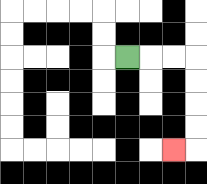{'start': '[5, 2]', 'end': '[7, 6]', 'path_directions': 'R,R,R,D,D,D,D,L', 'path_coordinates': '[[5, 2], [6, 2], [7, 2], [8, 2], [8, 3], [8, 4], [8, 5], [8, 6], [7, 6]]'}